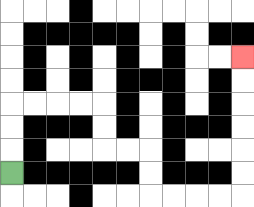{'start': '[0, 7]', 'end': '[10, 2]', 'path_directions': 'U,U,U,R,R,R,R,D,D,R,R,D,D,R,R,R,R,U,U,U,U,U,U', 'path_coordinates': '[[0, 7], [0, 6], [0, 5], [0, 4], [1, 4], [2, 4], [3, 4], [4, 4], [4, 5], [4, 6], [5, 6], [6, 6], [6, 7], [6, 8], [7, 8], [8, 8], [9, 8], [10, 8], [10, 7], [10, 6], [10, 5], [10, 4], [10, 3], [10, 2]]'}